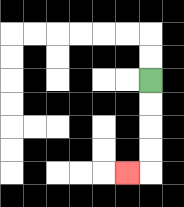{'start': '[6, 3]', 'end': '[5, 7]', 'path_directions': 'D,D,D,D,L', 'path_coordinates': '[[6, 3], [6, 4], [6, 5], [6, 6], [6, 7], [5, 7]]'}